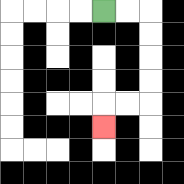{'start': '[4, 0]', 'end': '[4, 5]', 'path_directions': 'R,R,D,D,D,D,L,L,D', 'path_coordinates': '[[4, 0], [5, 0], [6, 0], [6, 1], [6, 2], [6, 3], [6, 4], [5, 4], [4, 4], [4, 5]]'}